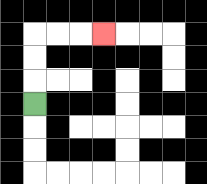{'start': '[1, 4]', 'end': '[4, 1]', 'path_directions': 'U,U,U,R,R,R', 'path_coordinates': '[[1, 4], [1, 3], [1, 2], [1, 1], [2, 1], [3, 1], [4, 1]]'}